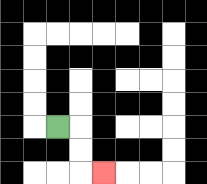{'start': '[2, 5]', 'end': '[4, 7]', 'path_directions': 'R,D,D,R', 'path_coordinates': '[[2, 5], [3, 5], [3, 6], [3, 7], [4, 7]]'}